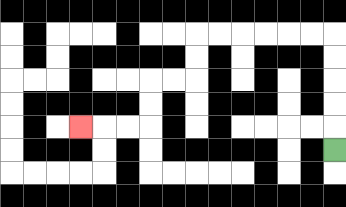{'start': '[14, 6]', 'end': '[3, 5]', 'path_directions': 'U,U,U,U,U,L,L,L,L,L,L,D,D,L,L,D,D,L,L,L', 'path_coordinates': '[[14, 6], [14, 5], [14, 4], [14, 3], [14, 2], [14, 1], [13, 1], [12, 1], [11, 1], [10, 1], [9, 1], [8, 1], [8, 2], [8, 3], [7, 3], [6, 3], [6, 4], [6, 5], [5, 5], [4, 5], [3, 5]]'}